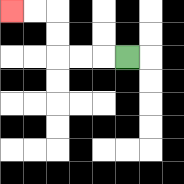{'start': '[5, 2]', 'end': '[0, 0]', 'path_directions': 'L,L,L,U,U,L,L', 'path_coordinates': '[[5, 2], [4, 2], [3, 2], [2, 2], [2, 1], [2, 0], [1, 0], [0, 0]]'}